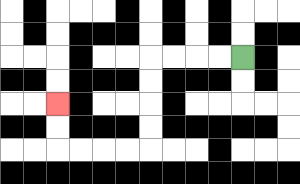{'start': '[10, 2]', 'end': '[2, 4]', 'path_directions': 'L,L,L,L,D,D,D,D,L,L,L,L,U,U', 'path_coordinates': '[[10, 2], [9, 2], [8, 2], [7, 2], [6, 2], [6, 3], [6, 4], [6, 5], [6, 6], [5, 6], [4, 6], [3, 6], [2, 6], [2, 5], [2, 4]]'}